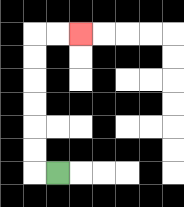{'start': '[2, 7]', 'end': '[3, 1]', 'path_directions': 'L,U,U,U,U,U,U,R,R', 'path_coordinates': '[[2, 7], [1, 7], [1, 6], [1, 5], [1, 4], [1, 3], [1, 2], [1, 1], [2, 1], [3, 1]]'}